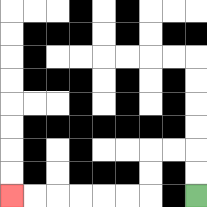{'start': '[8, 8]', 'end': '[0, 8]', 'path_directions': 'U,U,L,L,D,D,L,L,L,L,L,L', 'path_coordinates': '[[8, 8], [8, 7], [8, 6], [7, 6], [6, 6], [6, 7], [6, 8], [5, 8], [4, 8], [3, 8], [2, 8], [1, 8], [0, 8]]'}